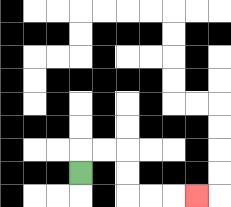{'start': '[3, 7]', 'end': '[8, 8]', 'path_directions': 'U,R,R,D,D,R,R,R', 'path_coordinates': '[[3, 7], [3, 6], [4, 6], [5, 6], [5, 7], [5, 8], [6, 8], [7, 8], [8, 8]]'}